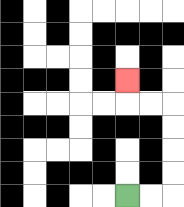{'start': '[5, 8]', 'end': '[5, 3]', 'path_directions': 'R,R,U,U,U,U,L,L,U', 'path_coordinates': '[[5, 8], [6, 8], [7, 8], [7, 7], [7, 6], [7, 5], [7, 4], [6, 4], [5, 4], [5, 3]]'}